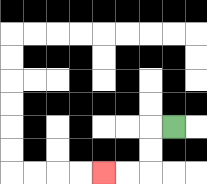{'start': '[7, 5]', 'end': '[4, 7]', 'path_directions': 'L,D,D,L,L', 'path_coordinates': '[[7, 5], [6, 5], [6, 6], [6, 7], [5, 7], [4, 7]]'}